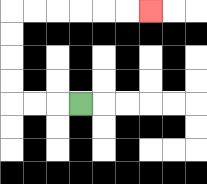{'start': '[3, 4]', 'end': '[6, 0]', 'path_directions': 'L,L,L,U,U,U,U,R,R,R,R,R,R', 'path_coordinates': '[[3, 4], [2, 4], [1, 4], [0, 4], [0, 3], [0, 2], [0, 1], [0, 0], [1, 0], [2, 0], [3, 0], [4, 0], [5, 0], [6, 0]]'}